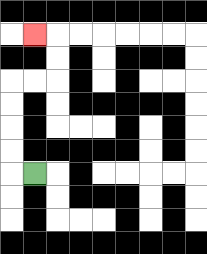{'start': '[1, 7]', 'end': '[1, 1]', 'path_directions': 'L,U,U,U,U,R,R,U,U,L', 'path_coordinates': '[[1, 7], [0, 7], [0, 6], [0, 5], [0, 4], [0, 3], [1, 3], [2, 3], [2, 2], [2, 1], [1, 1]]'}